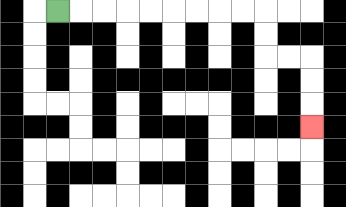{'start': '[2, 0]', 'end': '[13, 5]', 'path_directions': 'R,R,R,R,R,R,R,R,R,D,D,R,R,D,D,D', 'path_coordinates': '[[2, 0], [3, 0], [4, 0], [5, 0], [6, 0], [7, 0], [8, 0], [9, 0], [10, 0], [11, 0], [11, 1], [11, 2], [12, 2], [13, 2], [13, 3], [13, 4], [13, 5]]'}